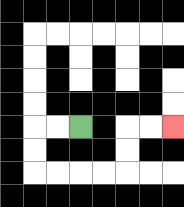{'start': '[3, 5]', 'end': '[7, 5]', 'path_directions': 'L,L,D,D,R,R,R,R,U,U,R,R', 'path_coordinates': '[[3, 5], [2, 5], [1, 5], [1, 6], [1, 7], [2, 7], [3, 7], [4, 7], [5, 7], [5, 6], [5, 5], [6, 5], [7, 5]]'}